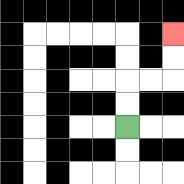{'start': '[5, 5]', 'end': '[7, 1]', 'path_directions': 'U,U,R,R,U,U', 'path_coordinates': '[[5, 5], [5, 4], [5, 3], [6, 3], [7, 3], [7, 2], [7, 1]]'}